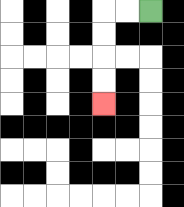{'start': '[6, 0]', 'end': '[4, 4]', 'path_directions': 'L,L,D,D,D,D', 'path_coordinates': '[[6, 0], [5, 0], [4, 0], [4, 1], [4, 2], [4, 3], [4, 4]]'}